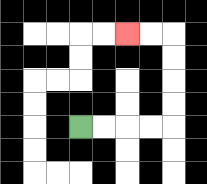{'start': '[3, 5]', 'end': '[5, 1]', 'path_directions': 'R,R,R,R,U,U,U,U,L,L', 'path_coordinates': '[[3, 5], [4, 5], [5, 5], [6, 5], [7, 5], [7, 4], [7, 3], [7, 2], [7, 1], [6, 1], [5, 1]]'}